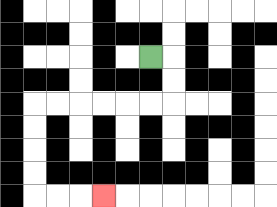{'start': '[6, 2]', 'end': '[4, 8]', 'path_directions': 'R,D,D,L,L,L,L,L,L,D,D,D,D,R,R,R', 'path_coordinates': '[[6, 2], [7, 2], [7, 3], [7, 4], [6, 4], [5, 4], [4, 4], [3, 4], [2, 4], [1, 4], [1, 5], [1, 6], [1, 7], [1, 8], [2, 8], [3, 8], [4, 8]]'}